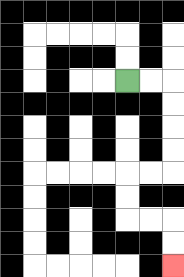{'start': '[5, 3]', 'end': '[7, 11]', 'path_directions': 'R,R,D,D,D,D,L,L,D,D,R,R,D,D', 'path_coordinates': '[[5, 3], [6, 3], [7, 3], [7, 4], [7, 5], [7, 6], [7, 7], [6, 7], [5, 7], [5, 8], [5, 9], [6, 9], [7, 9], [7, 10], [7, 11]]'}